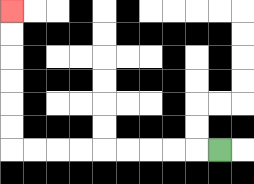{'start': '[9, 6]', 'end': '[0, 0]', 'path_directions': 'L,L,L,L,L,L,L,L,L,U,U,U,U,U,U', 'path_coordinates': '[[9, 6], [8, 6], [7, 6], [6, 6], [5, 6], [4, 6], [3, 6], [2, 6], [1, 6], [0, 6], [0, 5], [0, 4], [0, 3], [0, 2], [0, 1], [0, 0]]'}